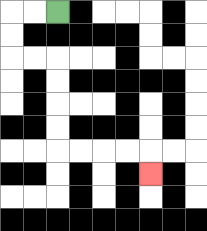{'start': '[2, 0]', 'end': '[6, 7]', 'path_directions': 'L,L,D,D,R,R,D,D,D,D,R,R,R,R,D', 'path_coordinates': '[[2, 0], [1, 0], [0, 0], [0, 1], [0, 2], [1, 2], [2, 2], [2, 3], [2, 4], [2, 5], [2, 6], [3, 6], [4, 6], [5, 6], [6, 6], [6, 7]]'}